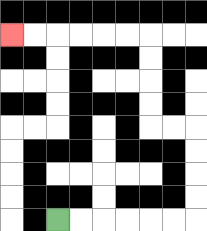{'start': '[2, 9]', 'end': '[0, 1]', 'path_directions': 'R,R,R,R,R,R,U,U,U,U,L,L,U,U,U,U,L,L,L,L,L,L', 'path_coordinates': '[[2, 9], [3, 9], [4, 9], [5, 9], [6, 9], [7, 9], [8, 9], [8, 8], [8, 7], [8, 6], [8, 5], [7, 5], [6, 5], [6, 4], [6, 3], [6, 2], [6, 1], [5, 1], [4, 1], [3, 1], [2, 1], [1, 1], [0, 1]]'}